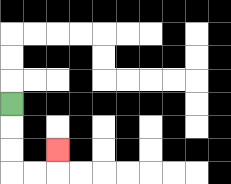{'start': '[0, 4]', 'end': '[2, 6]', 'path_directions': 'D,D,D,R,R,U', 'path_coordinates': '[[0, 4], [0, 5], [0, 6], [0, 7], [1, 7], [2, 7], [2, 6]]'}